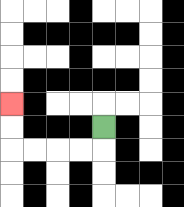{'start': '[4, 5]', 'end': '[0, 4]', 'path_directions': 'D,L,L,L,L,U,U', 'path_coordinates': '[[4, 5], [4, 6], [3, 6], [2, 6], [1, 6], [0, 6], [0, 5], [0, 4]]'}